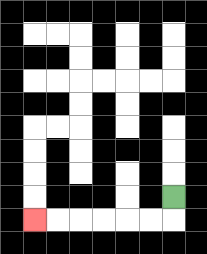{'start': '[7, 8]', 'end': '[1, 9]', 'path_directions': 'D,L,L,L,L,L,L', 'path_coordinates': '[[7, 8], [7, 9], [6, 9], [5, 9], [4, 9], [3, 9], [2, 9], [1, 9]]'}